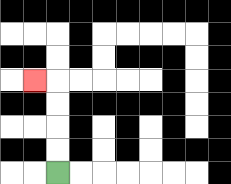{'start': '[2, 7]', 'end': '[1, 3]', 'path_directions': 'U,U,U,U,L', 'path_coordinates': '[[2, 7], [2, 6], [2, 5], [2, 4], [2, 3], [1, 3]]'}